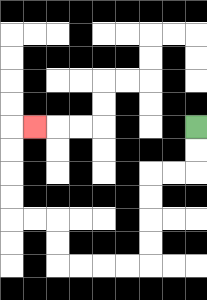{'start': '[8, 5]', 'end': '[1, 5]', 'path_directions': 'D,D,L,L,D,D,D,D,L,L,L,L,U,U,L,L,U,U,U,U,R', 'path_coordinates': '[[8, 5], [8, 6], [8, 7], [7, 7], [6, 7], [6, 8], [6, 9], [6, 10], [6, 11], [5, 11], [4, 11], [3, 11], [2, 11], [2, 10], [2, 9], [1, 9], [0, 9], [0, 8], [0, 7], [0, 6], [0, 5], [1, 5]]'}